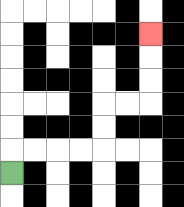{'start': '[0, 7]', 'end': '[6, 1]', 'path_directions': 'U,R,R,R,R,U,U,R,R,U,U,U', 'path_coordinates': '[[0, 7], [0, 6], [1, 6], [2, 6], [3, 6], [4, 6], [4, 5], [4, 4], [5, 4], [6, 4], [6, 3], [6, 2], [6, 1]]'}